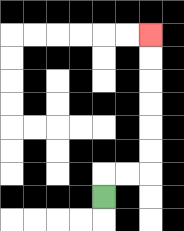{'start': '[4, 8]', 'end': '[6, 1]', 'path_directions': 'U,R,R,U,U,U,U,U,U', 'path_coordinates': '[[4, 8], [4, 7], [5, 7], [6, 7], [6, 6], [6, 5], [6, 4], [6, 3], [6, 2], [6, 1]]'}